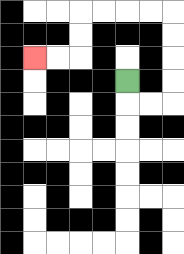{'start': '[5, 3]', 'end': '[1, 2]', 'path_directions': 'D,R,R,U,U,U,U,L,L,L,L,D,D,L,L', 'path_coordinates': '[[5, 3], [5, 4], [6, 4], [7, 4], [7, 3], [7, 2], [7, 1], [7, 0], [6, 0], [5, 0], [4, 0], [3, 0], [3, 1], [3, 2], [2, 2], [1, 2]]'}